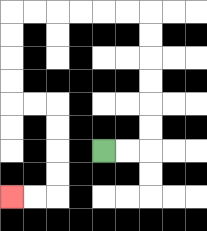{'start': '[4, 6]', 'end': '[0, 8]', 'path_directions': 'R,R,U,U,U,U,U,U,L,L,L,L,L,L,D,D,D,D,R,R,D,D,D,D,L,L', 'path_coordinates': '[[4, 6], [5, 6], [6, 6], [6, 5], [6, 4], [6, 3], [6, 2], [6, 1], [6, 0], [5, 0], [4, 0], [3, 0], [2, 0], [1, 0], [0, 0], [0, 1], [0, 2], [0, 3], [0, 4], [1, 4], [2, 4], [2, 5], [2, 6], [2, 7], [2, 8], [1, 8], [0, 8]]'}